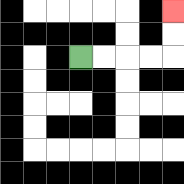{'start': '[3, 2]', 'end': '[7, 0]', 'path_directions': 'R,R,R,R,U,U', 'path_coordinates': '[[3, 2], [4, 2], [5, 2], [6, 2], [7, 2], [7, 1], [7, 0]]'}